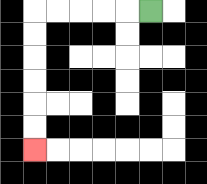{'start': '[6, 0]', 'end': '[1, 6]', 'path_directions': 'L,L,L,L,L,D,D,D,D,D,D', 'path_coordinates': '[[6, 0], [5, 0], [4, 0], [3, 0], [2, 0], [1, 0], [1, 1], [1, 2], [1, 3], [1, 4], [1, 5], [1, 6]]'}